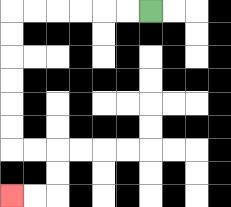{'start': '[6, 0]', 'end': '[0, 8]', 'path_directions': 'L,L,L,L,L,L,D,D,D,D,D,D,R,R,D,D,L,L', 'path_coordinates': '[[6, 0], [5, 0], [4, 0], [3, 0], [2, 0], [1, 0], [0, 0], [0, 1], [0, 2], [0, 3], [0, 4], [0, 5], [0, 6], [1, 6], [2, 6], [2, 7], [2, 8], [1, 8], [0, 8]]'}